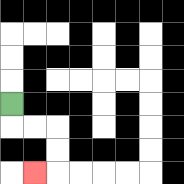{'start': '[0, 4]', 'end': '[1, 7]', 'path_directions': 'D,R,R,D,D,L', 'path_coordinates': '[[0, 4], [0, 5], [1, 5], [2, 5], [2, 6], [2, 7], [1, 7]]'}